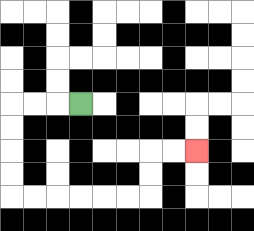{'start': '[3, 4]', 'end': '[8, 6]', 'path_directions': 'L,L,L,D,D,D,D,R,R,R,R,R,R,U,U,R,R', 'path_coordinates': '[[3, 4], [2, 4], [1, 4], [0, 4], [0, 5], [0, 6], [0, 7], [0, 8], [1, 8], [2, 8], [3, 8], [4, 8], [5, 8], [6, 8], [6, 7], [6, 6], [7, 6], [8, 6]]'}